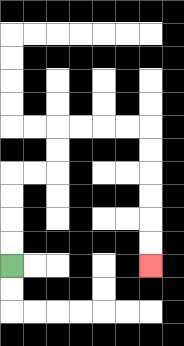{'start': '[0, 11]', 'end': '[6, 11]', 'path_directions': 'U,U,U,U,R,R,U,U,R,R,R,R,D,D,D,D,D,D', 'path_coordinates': '[[0, 11], [0, 10], [0, 9], [0, 8], [0, 7], [1, 7], [2, 7], [2, 6], [2, 5], [3, 5], [4, 5], [5, 5], [6, 5], [6, 6], [6, 7], [6, 8], [6, 9], [6, 10], [6, 11]]'}